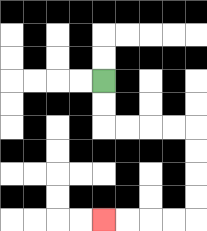{'start': '[4, 3]', 'end': '[4, 9]', 'path_directions': 'D,D,R,R,R,R,D,D,D,D,L,L,L,L', 'path_coordinates': '[[4, 3], [4, 4], [4, 5], [5, 5], [6, 5], [7, 5], [8, 5], [8, 6], [8, 7], [8, 8], [8, 9], [7, 9], [6, 9], [5, 9], [4, 9]]'}